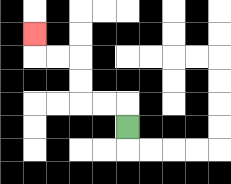{'start': '[5, 5]', 'end': '[1, 1]', 'path_directions': 'U,L,L,U,U,L,L,U', 'path_coordinates': '[[5, 5], [5, 4], [4, 4], [3, 4], [3, 3], [3, 2], [2, 2], [1, 2], [1, 1]]'}